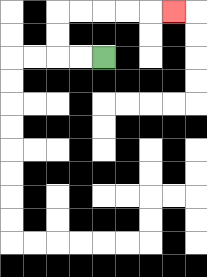{'start': '[4, 2]', 'end': '[7, 0]', 'path_directions': 'L,L,U,U,R,R,R,R,R', 'path_coordinates': '[[4, 2], [3, 2], [2, 2], [2, 1], [2, 0], [3, 0], [4, 0], [5, 0], [6, 0], [7, 0]]'}